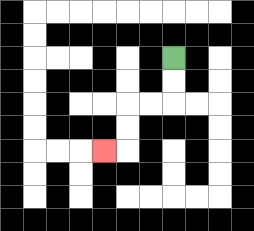{'start': '[7, 2]', 'end': '[4, 6]', 'path_directions': 'D,D,L,L,D,D,L', 'path_coordinates': '[[7, 2], [7, 3], [7, 4], [6, 4], [5, 4], [5, 5], [5, 6], [4, 6]]'}